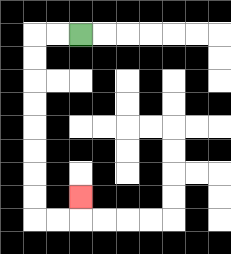{'start': '[3, 1]', 'end': '[3, 8]', 'path_directions': 'L,L,D,D,D,D,D,D,D,D,R,R,U', 'path_coordinates': '[[3, 1], [2, 1], [1, 1], [1, 2], [1, 3], [1, 4], [1, 5], [1, 6], [1, 7], [1, 8], [1, 9], [2, 9], [3, 9], [3, 8]]'}